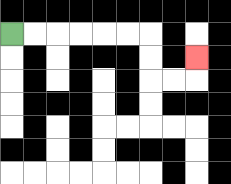{'start': '[0, 1]', 'end': '[8, 2]', 'path_directions': 'R,R,R,R,R,R,D,D,R,R,U', 'path_coordinates': '[[0, 1], [1, 1], [2, 1], [3, 1], [4, 1], [5, 1], [6, 1], [6, 2], [6, 3], [7, 3], [8, 3], [8, 2]]'}